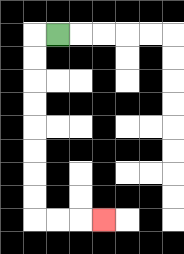{'start': '[2, 1]', 'end': '[4, 9]', 'path_directions': 'L,D,D,D,D,D,D,D,D,R,R,R', 'path_coordinates': '[[2, 1], [1, 1], [1, 2], [1, 3], [1, 4], [1, 5], [1, 6], [1, 7], [1, 8], [1, 9], [2, 9], [3, 9], [4, 9]]'}